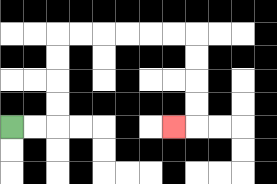{'start': '[0, 5]', 'end': '[7, 5]', 'path_directions': 'R,R,U,U,U,U,R,R,R,R,R,R,D,D,D,D,L', 'path_coordinates': '[[0, 5], [1, 5], [2, 5], [2, 4], [2, 3], [2, 2], [2, 1], [3, 1], [4, 1], [5, 1], [6, 1], [7, 1], [8, 1], [8, 2], [8, 3], [8, 4], [8, 5], [7, 5]]'}